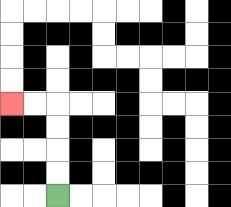{'start': '[2, 8]', 'end': '[0, 4]', 'path_directions': 'U,U,U,U,L,L', 'path_coordinates': '[[2, 8], [2, 7], [2, 6], [2, 5], [2, 4], [1, 4], [0, 4]]'}